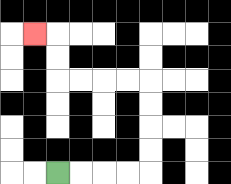{'start': '[2, 7]', 'end': '[1, 1]', 'path_directions': 'R,R,R,R,U,U,U,U,L,L,L,L,U,U,L', 'path_coordinates': '[[2, 7], [3, 7], [4, 7], [5, 7], [6, 7], [6, 6], [6, 5], [6, 4], [6, 3], [5, 3], [4, 3], [3, 3], [2, 3], [2, 2], [2, 1], [1, 1]]'}